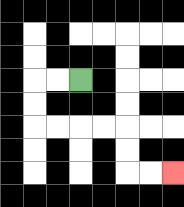{'start': '[3, 3]', 'end': '[7, 7]', 'path_directions': 'L,L,D,D,R,R,R,R,D,D,R,R', 'path_coordinates': '[[3, 3], [2, 3], [1, 3], [1, 4], [1, 5], [2, 5], [3, 5], [4, 5], [5, 5], [5, 6], [5, 7], [6, 7], [7, 7]]'}